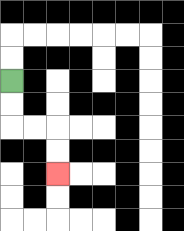{'start': '[0, 3]', 'end': '[2, 7]', 'path_directions': 'D,D,R,R,D,D', 'path_coordinates': '[[0, 3], [0, 4], [0, 5], [1, 5], [2, 5], [2, 6], [2, 7]]'}